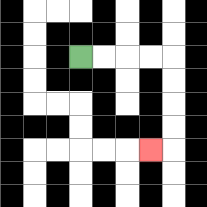{'start': '[3, 2]', 'end': '[6, 6]', 'path_directions': 'R,R,R,R,D,D,D,D,L', 'path_coordinates': '[[3, 2], [4, 2], [5, 2], [6, 2], [7, 2], [7, 3], [7, 4], [7, 5], [7, 6], [6, 6]]'}